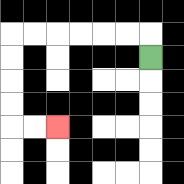{'start': '[6, 2]', 'end': '[2, 5]', 'path_directions': 'U,L,L,L,L,L,L,D,D,D,D,R,R', 'path_coordinates': '[[6, 2], [6, 1], [5, 1], [4, 1], [3, 1], [2, 1], [1, 1], [0, 1], [0, 2], [0, 3], [0, 4], [0, 5], [1, 5], [2, 5]]'}